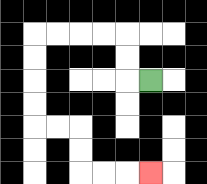{'start': '[6, 3]', 'end': '[6, 7]', 'path_directions': 'L,U,U,L,L,L,L,D,D,D,D,R,R,D,D,R,R,R', 'path_coordinates': '[[6, 3], [5, 3], [5, 2], [5, 1], [4, 1], [3, 1], [2, 1], [1, 1], [1, 2], [1, 3], [1, 4], [1, 5], [2, 5], [3, 5], [3, 6], [3, 7], [4, 7], [5, 7], [6, 7]]'}